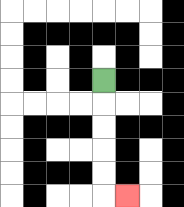{'start': '[4, 3]', 'end': '[5, 8]', 'path_directions': 'D,D,D,D,D,R', 'path_coordinates': '[[4, 3], [4, 4], [4, 5], [4, 6], [4, 7], [4, 8], [5, 8]]'}